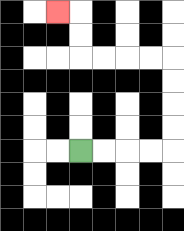{'start': '[3, 6]', 'end': '[2, 0]', 'path_directions': 'R,R,R,R,U,U,U,U,L,L,L,L,U,U,L', 'path_coordinates': '[[3, 6], [4, 6], [5, 6], [6, 6], [7, 6], [7, 5], [7, 4], [7, 3], [7, 2], [6, 2], [5, 2], [4, 2], [3, 2], [3, 1], [3, 0], [2, 0]]'}